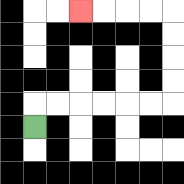{'start': '[1, 5]', 'end': '[3, 0]', 'path_directions': 'U,R,R,R,R,R,R,U,U,U,U,L,L,L,L', 'path_coordinates': '[[1, 5], [1, 4], [2, 4], [3, 4], [4, 4], [5, 4], [6, 4], [7, 4], [7, 3], [7, 2], [7, 1], [7, 0], [6, 0], [5, 0], [4, 0], [3, 0]]'}